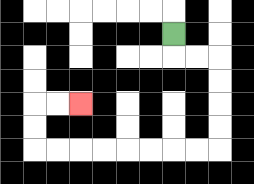{'start': '[7, 1]', 'end': '[3, 4]', 'path_directions': 'D,R,R,D,D,D,D,L,L,L,L,L,L,L,L,U,U,R,R', 'path_coordinates': '[[7, 1], [7, 2], [8, 2], [9, 2], [9, 3], [9, 4], [9, 5], [9, 6], [8, 6], [7, 6], [6, 6], [5, 6], [4, 6], [3, 6], [2, 6], [1, 6], [1, 5], [1, 4], [2, 4], [3, 4]]'}